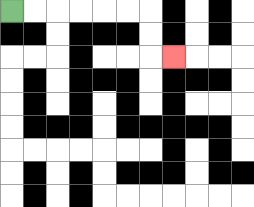{'start': '[0, 0]', 'end': '[7, 2]', 'path_directions': 'R,R,R,R,R,R,D,D,R', 'path_coordinates': '[[0, 0], [1, 0], [2, 0], [3, 0], [4, 0], [5, 0], [6, 0], [6, 1], [6, 2], [7, 2]]'}